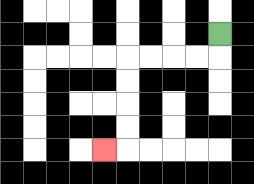{'start': '[9, 1]', 'end': '[4, 6]', 'path_directions': 'D,L,L,L,L,D,D,D,D,L', 'path_coordinates': '[[9, 1], [9, 2], [8, 2], [7, 2], [6, 2], [5, 2], [5, 3], [5, 4], [5, 5], [5, 6], [4, 6]]'}